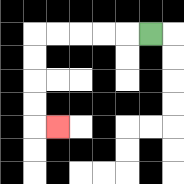{'start': '[6, 1]', 'end': '[2, 5]', 'path_directions': 'L,L,L,L,L,D,D,D,D,R', 'path_coordinates': '[[6, 1], [5, 1], [4, 1], [3, 1], [2, 1], [1, 1], [1, 2], [1, 3], [1, 4], [1, 5], [2, 5]]'}